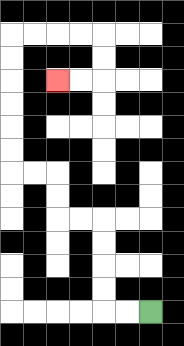{'start': '[6, 13]', 'end': '[2, 3]', 'path_directions': 'L,L,U,U,U,U,L,L,U,U,L,L,U,U,U,U,U,U,R,R,R,R,D,D,L,L', 'path_coordinates': '[[6, 13], [5, 13], [4, 13], [4, 12], [4, 11], [4, 10], [4, 9], [3, 9], [2, 9], [2, 8], [2, 7], [1, 7], [0, 7], [0, 6], [0, 5], [0, 4], [0, 3], [0, 2], [0, 1], [1, 1], [2, 1], [3, 1], [4, 1], [4, 2], [4, 3], [3, 3], [2, 3]]'}